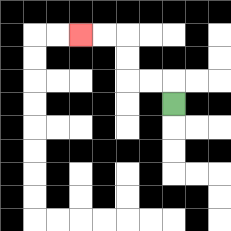{'start': '[7, 4]', 'end': '[3, 1]', 'path_directions': 'U,L,L,U,U,L,L', 'path_coordinates': '[[7, 4], [7, 3], [6, 3], [5, 3], [5, 2], [5, 1], [4, 1], [3, 1]]'}